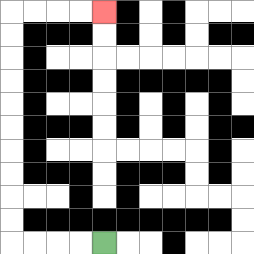{'start': '[4, 10]', 'end': '[4, 0]', 'path_directions': 'L,L,L,L,U,U,U,U,U,U,U,U,U,U,R,R,R,R', 'path_coordinates': '[[4, 10], [3, 10], [2, 10], [1, 10], [0, 10], [0, 9], [0, 8], [0, 7], [0, 6], [0, 5], [0, 4], [0, 3], [0, 2], [0, 1], [0, 0], [1, 0], [2, 0], [3, 0], [4, 0]]'}